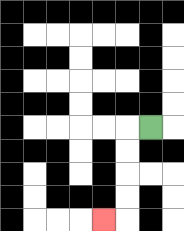{'start': '[6, 5]', 'end': '[4, 9]', 'path_directions': 'L,D,D,D,D,L', 'path_coordinates': '[[6, 5], [5, 5], [5, 6], [5, 7], [5, 8], [5, 9], [4, 9]]'}